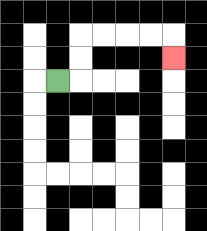{'start': '[2, 3]', 'end': '[7, 2]', 'path_directions': 'R,U,U,R,R,R,R,D', 'path_coordinates': '[[2, 3], [3, 3], [3, 2], [3, 1], [4, 1], [5, 1], [6, 1], [7, 1], [7, 2]]'}